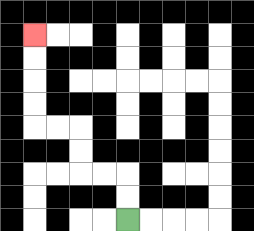{'start': '[5, 9]', 'end': '[1, 1]', 'path_directions': 'U,U,L,L,U,U,L,L,U,U,U,U', 'path_coordinates': '[[5, 9], [5, 8], [5, 7], [4, 7], [3, 7], [3, 6], [3, 5], [2, 5], [1, 5], [1, 4], [1, 3], [1, 2], [1, 1]]'}